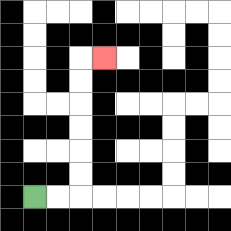{'start': '[1, 8]', 'end': '[4, 2]', 'path_directions': 'R,R,U,U,U,U,U,U,R', 'path_coordinates': '[[1, 8], [2, 8], [3, 8], [3, 7], [3, 6], [3, 5], [3, 4], [3, 3], [3, 2], [4, 2]]'}